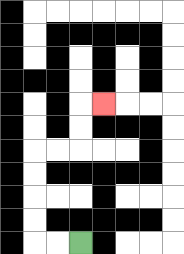{'start': '[3, 10]', 'end': '[4, 4]', 'path_directions': 'L,L,U,U,U,U,R,R,U,U,R', 'path_coordinates': '[[3, 10], [2, 10], [1, 10], [1, 9], [1, 8], [1, 7], [1, 6], [2, 6], [3, 6], [3, 5], [3, 4], [4, 4]]'}